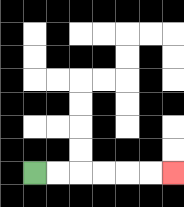{'start': '[1, 7]', 'end': '[7, 7]', 'path_directions': 'R,R,R,R,R,R', 'path_coordinates': '[[1, 7], [2, 7], [3, 7], [4, 7], [5, 7], [6, 7], [7, 7]]'}